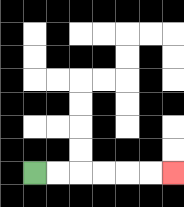{'start': '[1, 7]', 'end': '[7, 7]', 'path_directions': 'R,R,R,R,R,R', 'path_coordinates': '[[1, 7], [2, 7], [3, 7], [4, 7], [5, 7], [6, 7], [7, 7]]'}